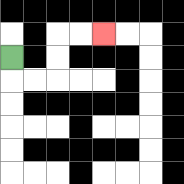{'start': '[0, 2]', 'end': '[4, 1]', 'path_directions': 'D,R,R,U,U,R,R', 'path_coordinates': '[[0, 2], [0, 3], [1, 3], [2, 3], [2, 2], [2, 1], [3, 1], [4, 1]]'}